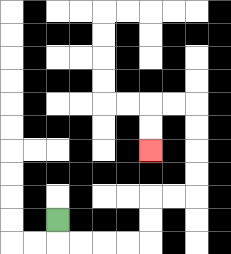{'start': '[2, 9]', 'end': '[6, 6]', 'path_directions': 'D,R,R,R,R,U,U,R,R,U,U,U,U,L,L,D,D', 'path_coordinates': '[[2, 9], [2, 10], [3, 10], [4, 10], [5, 10], [6, 10], [6, 9], [6, 8], [7, 8], [8, 8], [8, 7], [8, 6], [8, 5], [8, 4], [7, 4], [6, 4], [6, 5], [6, 6]]'}